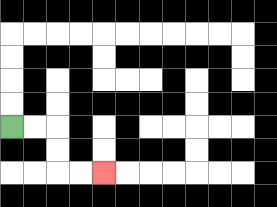{'start': '[0, 5]', 'end': '[4, 7]', 'path_directions': 'R,R,D,D,R,R', 'path_coordinates': '[[0, 5], [1, 5], [2, 5], [2, 6], [2, 7], [3, 7], [4, 7]]'}